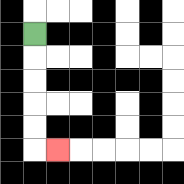{'start': '[1, 1]', 'end': '[2, 6]', 'path_directions': 'D,D,D,D,D,R', 'path_coordinates': '[[1, 1], [1, 2], [1, 3], [1, 4], [1, 5], [1, 6], [2, 6]]'}